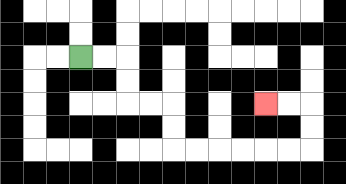{'start': '[3, 2]', 'end': '[11, 4]', 'path_directions': 'R,R,D,D,R,R,D,D,R,R,R,R,R,R,U,U,L,L', 'path_coordinates': '[[3, 2], [4, 2], [5, 2], [5, 3], [5, 4], [6, 4], [7, 4], [7, 5], [7, 6], [8, 6], [9, 6], [10, 6], [11, 6], [12, 6], [13, 6], [13, 5], [13, 4], [12, 4], [11, 4]]'}